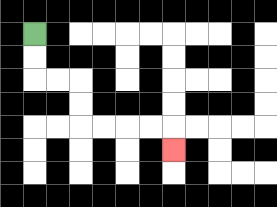{'start': '[1, 1]', 'end': '[7, 6]', 'path_directions': 'D,D,R,R,D,D,R,R,R,R,D', 'path_coordinates': '[[1, 1], [1, 2], [1, 3], [2, 3], [3, 3], [3, 4], [3, 5], [4, 5], [5, 5], [6, 5], [7, 5], [7, 6]]'}